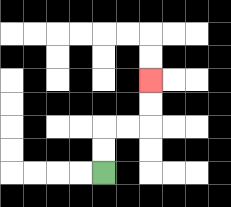{'start': '[4, 7]', 'end': '[6, 3]', 'path_directions': 'U,U,R,R,U,U', 'path_coordinates': '[[4, 7], [4, 6], [4, 5], [5, 5], [6, 5], [6, 4], [6, 3]]'}